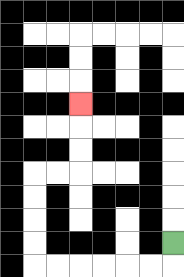{'start': '[7, 10]', 'end': '[3, 4]', 'path_directions': 'D,L,L,L,L,L,L,U,U,U,U,R,R,U,U,U', 'path_coordinates': '[[7, 10], [7, 11], [6, 11], [5, 11], [4, 11], [3, 11], [2, 11], [1, 11], [1, 10], [1, 9], [1, 8], [1, 7], [2, 7], [3, 7], [3, 6], [3, 5], [3, 4]]'}